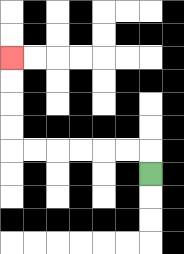{'start': '[6, 7]', 'end': '[0, 2]', 'path_directions': 'U,L,L,L,L,L,L,U,U,U,U', 'path_coordinates': '[[6, 7], [6, 6], [5, 6], [4, 6], [3, 6], [2, 6], [1, 6], [0, 6], [0, 5], [0, 4], [0, 3], [0, 2]]'}